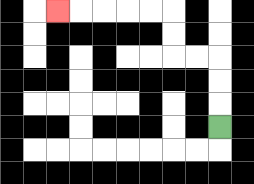{'start': '[9, 5]', 'end': '[2, 0]', 'path_directions': 'U,U,U,L,L,U,U,L,L,L,L,L', 'path_coordinates': '[[9, 5], [9, 4], [9, 3], [9, 2], [8, 2], [7, 2], [7, 1], [7, 0], [6, 0], [5, 0], [4, 0], [3, 0], [2, 0]]'}